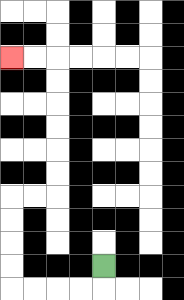{'start': '[4, 11]', 'end': '[0, 2]', 'path_directions': 'D,L,L,L,L,U,U,U,U,R,R,U,U,U,U,U,U,L,L', 'path_coordinates': '[[4, 11], [4, 12], [3, 12], [2, 12], [1, 12], [0, 12], [0, 11], [0, 10], [0, 9], [0, 8], [1, 8], [2, 8], [2, 7], [2, 6], [2, 5], [2, 4], [2, 3], [2, 2], [1, 2], [0, 2]]'}